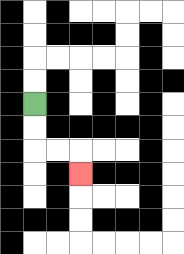{'start': '[1, 4]', 'end': '[3, 7]', 'path_directions': 'D,D,R,R,D', 'path_coordinates': '[[1, 4], [1, 5], [1, 6], [2, 6], [3, 6], [3, 7]]'}